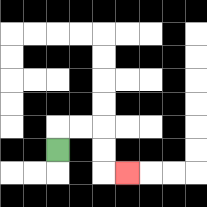{'start': '[2, 6]', 'end': '[5, 7]', 'path_directions': 'U,R,R,D,D,R', 'path_coordinates': '[[2, 6], [2, 5], [3, 5], [4, 5], [4, 6], [4, 7], [5, 7]]'}